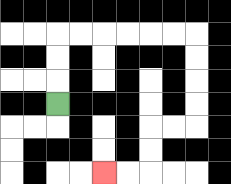{'start': '[2, 4]', 'end': '[4, 7]', 'path_directions': 'U,U,U,R,R,R,R,R,R,D,D,D,D,L,L,D,D,L,L', 'path_coordinates': '[[2, 4], [2, 3], [2, 2], [2, 1], [3, 1], [4, 1], [5, 1], [6, 1], [7, 1], [8, 1], [8, 2], [8, 3], [8, 4], [8, 5], [7, 5], [6, 5], [6, 6], [6, 7], [5, 7], [4, 7]]'}